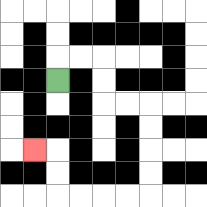{'start': '[2, 3]', 'end': '[1, 6]', 'path_directions': 'U,R,R,D,D,R,R,D,D,D,D,L,L,L,L,U,U,L', 'path_coordinates': '[[2, 3], [2, 2], [3, 2], [4, 2], [4, 3], [4, 4], [5, 4], [6, 4], [6, 5], [6, 6], [6, 7], [6, 8], [5, 8], [4, 8], [3, 8], [2, 8], [2, 7], [2, 6], [1, 6]]'}